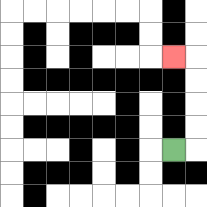{'start': '[7, 6]', 'end': '[7, 2]', 'path_directions': 'R,U,U,U,U,L', 'path_coordinates': '[[7, 6], [8, 6], [8, 5], [8, 4], [8, 3], [8, 2], [7, 2]]'}